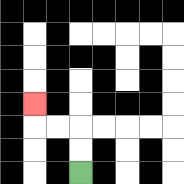{'start': '[3, 7]', 'end': '[1, 4]', 'path_directions': 'U,U,L,L,U', 'path_coordinates': '[[3, 7], [3, 6], [3, 5], [2, 5], [1, 5], [1, 4]]'}